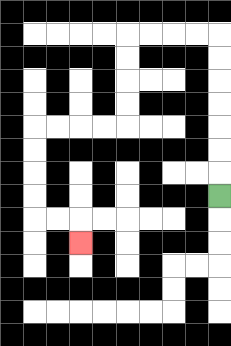{'start': '[9, 8]', 'end': '[3, 10]', 'path_directions': 'U,U,U,U,U,U,U,L,L,L,L,D,D,D,D,L,L,L,L,D,D,D,D,R,R,D', 'path_coordinates': '[[9, 8], [9, 7], [9, 6], [9, 5], [9, 4], [9, 3], [9, 2], [9, 1], [8, 1], [7, 1], [6, 1], [5, 1], [5, 2], [5, 3], [5, 4], [5, 5], [4, 5], [3, 5], [2, 5], [1, 5], [1, 6], [1, 7], [1, 8], [1, 9], [2, 9], [3, 9], [3, 10]]'}